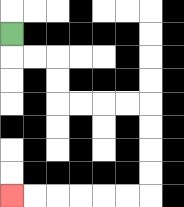{'start': '[0, 1]', 'end': '[0, 8]', 'path_directions': 'D,R,R,D,D,R,R,R,R,D,D,D,D,L,L,L,L,L,L', 'path_coordinates': '[[0, 1], [0, 2], [1, 2], [2, 2], [2, 3], [2, 4], [3, 4], [4, 4], [5, 4], [6, 4], [6, 5], [6, 6], [6, 7], [6, 8], [5, 8], [4, 8], [3, 8], [2, 8], [1, 8], [0, 8]]'}